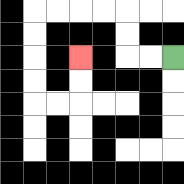{'start': '[7, 2]', 'end': '[3, 2]', 'path_directions': 'L,L,U,U,L,L,L,L,D,D,D,D,R,R,U,U', 'path_coordinates': '[[7, 2], [6, 2], [5, 2], [5, 1], [5, 0], [4, 0], [3, 0], [2, 0], [1, 0], [1, 1], [1, 2], [1, 3], [1, 4], [2, 4], [3, 4], [3, 3], [3, 2]]'}